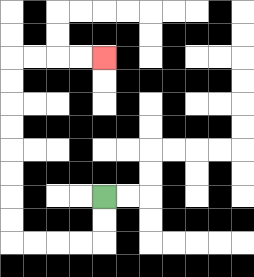{'start': '[4, 8]', 'end': '[4, 2]', 'path_directions': 'D,D,L,L,L,L,U,U,U,U,U,U,U,U,R,R,R,R', 'path_coordinates': '[[4, 8], [4, 9], [4, 10], [3, 10], [2, 10], [1, 10], [0, 10], [0, 9], [0, 8], [0, 7], [0, 6], [0, 5], [0, 4], [0, 3], [0, 2], [1, 2], [2, 2], [3, 2], [4, 2]]'}